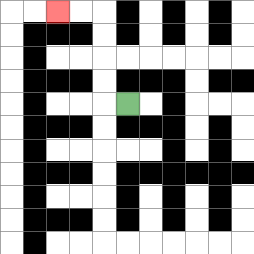{'start': '[5, 4]', 'end': '[2, 0]', 'path_directions': 'L,U,U,U,U,L,L', 'path_coordinates': '[[5, 4], [4, 4], [4, 3], [4, 2], [4, 1], [4, 0], [3, 0], [2, 0]]'}